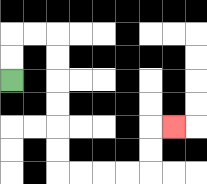{'start': '[0, 3]', 'end': '[7, 5]', 'path_directions': 'U,U,R,R,D,D,D,D,D,D,R,R,R,R,U,U,R', 'path_coordinates': '[[0, 3], [0, 2], [0, 1], [1, 1], [2, 1], [2, 2], [2, 3], [2, 4], [2, 5], [2, 6], [2, 7], [3, 7], [4, 7], [5, 7], [6, 7], [6, 6], [6, 5], [7, 5]]'}